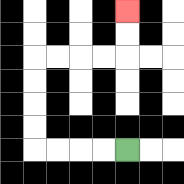{'start': '[5, 6]', 'end': '[5, 0]', 'path_directions': 'L,L,L,L,U,U,U,U,R,R,R,R,U,U', 'path_coordinates': '[[5, 6], [4, 6], [3, 6], [2, 6], [1, 6], [1, 5], [1, 4], [1, 3], [1, 2], [2, 2], [3, 2], [4, 2], [5, 2], [5, 1], [5, 0]]'}